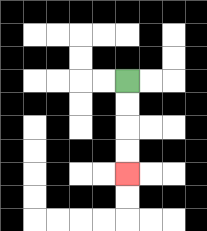{'start': '[5, 3]', 'end': '[5, 7]', 'path_directions': 'D,D,D,D', 'path_coordinates': '[[5, 3], [5, 4], [5, 5], [5, 6], [5, 7]]'}